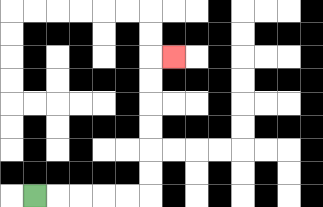{'start': '[1, 8]', 'end': '[7, 2]', 'path_directions': 'R,R,R,R,R,U,U,U,U,U,U,R', 'path_coordinates': '[[1, 8], [2, 8], [3, 8], [4, 8], [5, 8], [6, 8], [6, 7], [6, 6], [6, 5], [6, 4], [6, 3], [6, 2], [7, 2]]'}